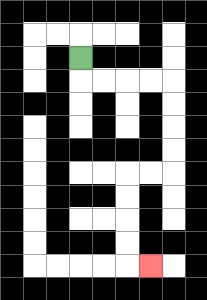{'start': '[3, 2]', 'end': '[6, 11]', 'path_directions': 'D,R,R,R,R,D,D,D,D,L,L,D,D,D,D,R', 'path_coordinates': '[[3, 2], [3, 3], [4, 3], [5, 3], [6, 3], [7, 3], [7, 4], [7, 5], [7, 6], [7, 7], [6, 7], [5, 7], [5, 8], [5, 9], [5, 10], [5, 11], [6, 11]]'}